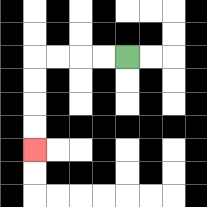{'start': '[5, 2]', 'end': '[1, 6]', 'path_directions': 'L,L,L,L,D,D,D,D', 'path_coordinates': '[[5, 2], [4, 2], [3, 2], [2, 2], [1, 2], [1, 3], [1, 4], [1, 5], [1, 6]]'}